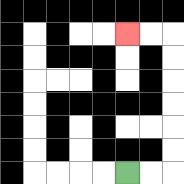{'start': '[5, 7]', 'end': '[5, 1]', 'path_directions': 'R,R,U,U,U,U,U,U,L,L', 'path_coordinates': '[[5, 7], [6, 7], [7, 7], [7, 6], [7, 5], [7, 4], [7, 3], [7, 2], [7, 1], [6, 1], [5, 1]]'}